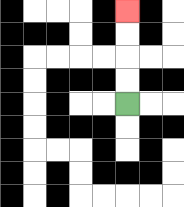{'start': '[5, 4]', 'end': '[5, 0]', 'path_directions': 'U,U,U,U', 'path_coordinates': '[[5, 4], [5, 3], [5, 2], [5, 1], [5, 0]]'}